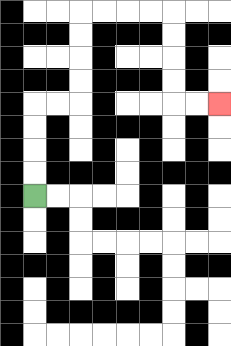{'start': '[1, 8]', 'end': '[9, 4]', 'path_directions': 'U,U,U,U,R,R,U,U,U,U,R,R,R,R,D,D,D,D,R,R', 'path_coordinates': '[[1, 8], [1, 7], [1, 6], [1, 5], [1, 4], [2, 4], [3, 4], [3, 3], [3, 2], [3, 1], [3, 0], [4, 0], [5, 0], [6, 0], [7, 0], [7, 1], [7, 2], [7, 3], [7, 4], [8, 4], [9, 4]]'}